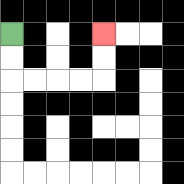{'start': '[0, 1]', 'end': '[4, 1]', 'path_directions': 'D,D,R,R,R,R,U,U', 'path_coordinates': '[[0, 1], [0, 2], [0, 3], [1, 3], [2, 3], [3, 3], [4, 3], [4, 2], [4, 1]]'}